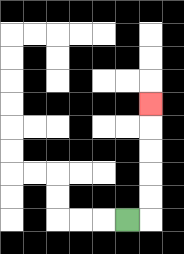{'start': '[5, 9]', 'end': '[6, 4]', 'path_directions': 'R,U,U,U,U,U', 'path_coordinates': '[[5, 9], [6, 9], [6, 8], [6, 7], [6, 6], [6, 5], [6, 4]]'}